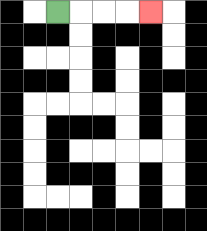{'start': '[2, 0]', 'end': '[6, 0]', 'path_directions': 'R,R,R,R', 'path_coordinates': '[[2, 0], [3, 0], [4, 0], [5, 0], [6, 0]]'}